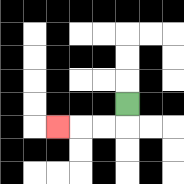{'start': '[5, 4]', 'end': '[2, 5]', 'path_directions': 'D,L,L,L', 'path_coordinates': '[[5, 4], [5, 5], [4, 5], [3, 5], [2, 5]]'}